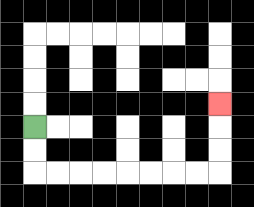{'start': '[1, 5]', 'end': '[9, 4]', 'path_directions': 'D,D,R,R,R,R,R,R,R,R,U,U,U', 'path_coordinates': '[[1, 5], [1, 6], [1, 7], [2, 7], [3, 7], [4, 7], [5, 7], [6, 7], [7, 7], [8, 7], [9, 7], [9, 6], [9, 5], [9, 4]]'}